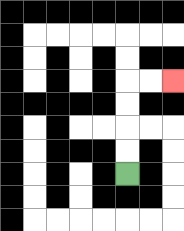{'start': '[5, 7]', 'end': '[7, 3]', 'path_directions': 'U,U,U,U,R,R', 'path_coordinates': '[[5, 7], [5, 6], [5, 5], [5, 4], [5, 3], [6, 3], [7, 3]]'}